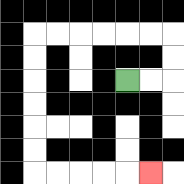{'start': '[5, 3]', 'end': '[6, 7]', 'path_directions': 'R,R,U,U,L,L,L,L,L,L,D,D,D,D,D,D,R,R,R,R,R', 'path_coordinates': '[[5, 3], [6, 3], [7, 3], [7, 2], [7, 1], [6, 1], [5, 1], [4, 1], [3, 1], [2, 1], [1, 1], [1, 2], [1, 3], [1, 4], [1, 5], [1, 6], [1, 7], [2, 7], [3, 7], [4, 7], [5, 7], [6, 7]]'}